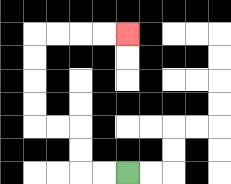{'start': '[5, 7]', 'end': '[5, 1]', 'path_directions': 'L,L,U,U,L,L,U,U,U,U,R,R,R,R', 'path_coordinates': '[[5, 7], [4, 7], [3, 7], [3, 6], [3, 5], [2, 5], [1, 5], [1, 4], [1, 3], [1, 2], [1, 1], [2, 1], [3, 1], [4, 1], [5, 1]]'}